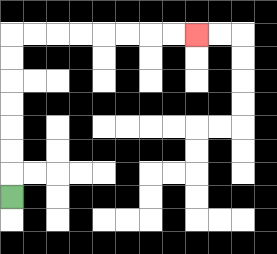{'start': '[0, 8]', 'end': '[8, 1]', 'path_directions': 'U,U,U,U,U,U,U,R,R,R,R,R,R,R,R', 'path_coordinates': '[[0, 8], [0, 7], [0, 6], [0, 5], [0, 4], [0, 3], [0, 2], [0, 1], [1, 1], [2, 1], [3, 1], [4, 1], [5, 1], [6, 1], [7, 1], [8, 1]]'}